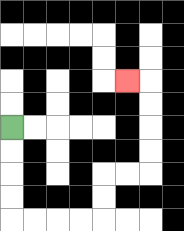{'start': '[0, 5]', 'end': '[5, 3]', 'path_directions': 'D,D,D,D,R,R,R,R,U,U,R,R,U,U,U,U,L', 'path_coordinates': '[[0, 5], [0, 6], [0, 7], [0, 8], [0, 9], [1, 9], [2, 9], [3, 9], [4, 9], [4, 8], [4, 7], [5, 7], [6, 7], [6, 6], [6, 5], [6, 4], [6, 3], [5, 3]]'}